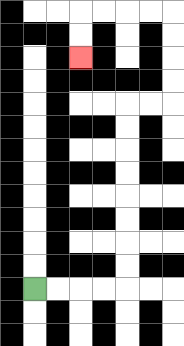{'start': '[1, 12]', 'end': '[3, 2]', 'path_directions': 'R,R,R,R,U,U,U,U,U,U,U,U,R,R,U,U,U,U,L,L,L,L,D,D', 'path_coordinates': '[[1, 12], [2, 12], [3, 12], [4, 12], [5, 12], [5, 11], [5, 10], [5, 9], [5, 8], [5, 7], [5, 6], [5, 5], [5, 4], [6, 4], [7, 4], [7, 3], [7, 2], [7, 1], [7, 0], [6, 0], [5, 0], [4, 0], [3, 0], [3, 1], [3, 2]]'}